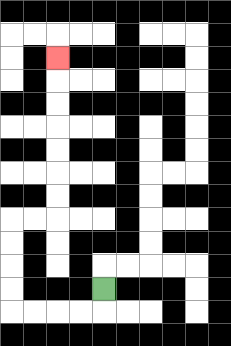{'start': '[4, 12]', 'end': '[2, 2]', 'path_directions': 'D,L,L,L,L,U,U,U,U,R,R,U,U,U,U,U,U,U', 'path_coordinates': '[[4, 12], [4, 13], [3, 13], [2, 13], [1, 13], [0, 13], [0, 12], [0, 11], [0, 10], [0, 9], [1, 9], [2, 9], [2, 8], [2, 7], [2, 6], [2, 5], [2, 4], [2, 3], [2, 2]]'}